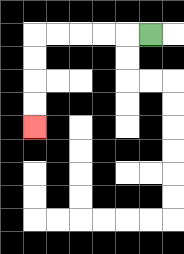{'start': '[6, 1]', 'end': '[1, 5]', 'path_directions': 'L,L,L,L,L,D,D,D,D', 'path_coordinates': '[[6, 1], [5, 1], [4, 1], [3, 1], [2, 1], [1, 1], [1, 2], [1, 3], [1, 4], [1, 5]]'}